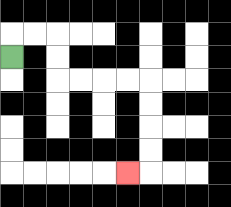{'start': '[0, 2]', 'end': '[5, 7]', 'path_directions': 'U,R,R,D,D,R,R,R,R,D,D,D,D,L', 'path_coordinates': '[[0, 2], [0, 1], [1, 1], [2, 1], [2, 2], [2, 3], [3, 3], [4, 3], [5, 3], [6, 3], [6, 4], [6, 5], [6, 6], [6, 7], [5, 7]]'}